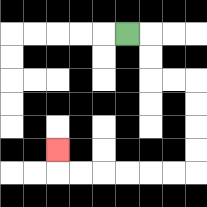{'start': '[5, 1]', 'end': '[2, 6]', 'path_directions': 'R,D,D,R,R,D,D,D,D,L,L,L,L,L,L,U', 'path_coordinates': '[[5, 1], [6, 1], [6, 2], [6, 3], [7, 3], [8, 3], [8, 4], [8, 5], [8, 6], [8, 7], [7, 7], [6, 7], [5, 7], [4, 7], [3, 7], [2, 7], [2, 6]]'}